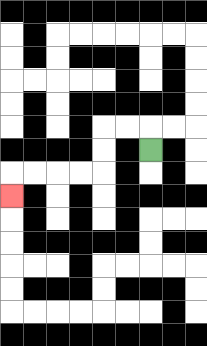{'start': '[6, 6]', 'end': '[0, 8]', 'path_directions': 'U,L,L,D,D,L,L,L,L,D', 'path_coordinates': '[[6, 6], [6, 5], [5, 5], [4, 5], [4, 6], [4, 7], [3, 7], [2, 7], [1, 7], [0, 7], [0, 8]]'}